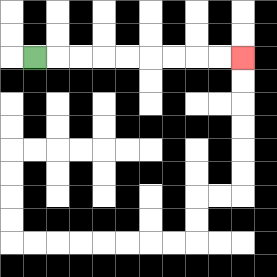{'start': '[1, 2]', 'end': '[10, 2]', 'path_directions': 'R,R,R,R,R,R,R,R,R', 'path_coordinates': '[[1, 2], [2, 2], [3, 2], [4, 2], [5, 2], [6, 2], [7, 2], [8, 2], [9, 2], [10, 2]]'}